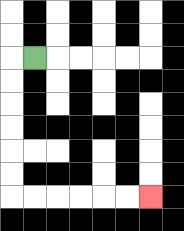{'start': '[1, 2]', 'end': '[6, 8]', 'path_directions': 'L,D,D,D,D,D,D,R,R,R,R,R,R', 'path_coordinates': '[[1, 2], [0, 2], [0, 3], [0, 4], [0, 5], [0, 6], [0, 7], [0, 8], [1, 8], [2, 8], [3, 8], [4, 8], [5, 8], [6, 8]]'}